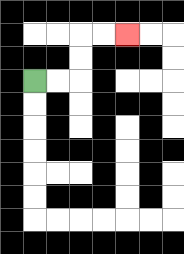{'start': '[1, 3]', 'end': '[5, 1]', 'path_directions': 'R,R,U,U,R,R', 'path_coordinates': '[[1, 3], [2, 3], [3, 3], [3, 2], [3, 1], [4, 1], [5, 1]]'}